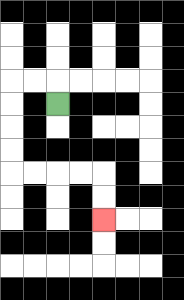{'start': '[2, 4]', 'end': '[4, 9]', 'path_directions': 'U,L,L,D,D,D,D,R,R,R,R,D,D', 'path_coordinates': '[[2, 4], [2, 3], [1, 3], [0, 3], [0, 4], [0, 5], [0, 6], [0, 7], [1, 7], [2, 7], [3, 7], [4, 7], [4, 8], [4, 9]]'}